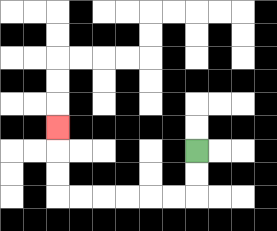{'start': '[8, 6]', 'end': '[2, 5]', 'path_directions': 'D,D,L,L,L,L,L,L,U,U,U', 'path_coordinates': '[[8, 6], [8, 7], [8, 8], [7, 8], [6, 8], [5, 8], [4, 8], [3, 8], [2, 8], [2, 7], [2, 6], [2, 5]]'}